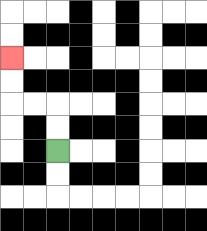{'start': '[2, 6]', 'end': '[0, 2]', 'path_directions': 'U,U,L,L,U,U', 'path_coordinates': '[[2, 6], [2, 5], [2, 4], [1, 4], [0, 4], [0, 3], [0, 2]]'}